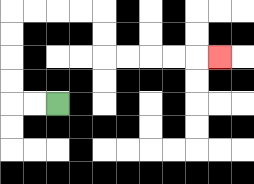{'start': '[2, 4]', 'end': '[9, 2]', 'path_directions': 'L,L,U,U,U,U,R,R,R,R,D,D,R,R,R,R,R', 'path_coordinates': '[[2, 4], [1, 4], [0, 4], [0, 3], [0, 2], [0, 1], [0, 0], [1, 0], [2, 0], [3, 0], [4, 0], [4, 1], [4, 2], [5, 2], [6, 2], [7, 2], [8, 2], [9, 2]]'}